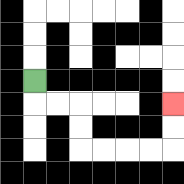{'start': '[1, 3]', 'end': '[7, 4]', 'path_directions': 'D,R,R,D,D,R,R,R,R,U,U', 'path_coordinates': '[[1, 3], [1, 4], [2, 4], [3, 4], [3, 5], [3, 6], [4, 6], [5, 6], [6, 6], [7, 6], [7, 5], [7, 4]]'}